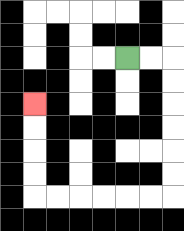{'start': '[5, 2]', 'end': '[1, 4]', 'path_directions': 'R,R,D,D,D,D,D,D,L,L,L,L,L,L,U,U,U,U', 'path_coordinates': '[[5, 2], [6, 2], [7, 2], [7, 3], [7, 4], [7, 5], [7, 6], [7, 7], [7, 8], [6, 8], [5, 8], [4, 8], [3, 8], [2, 8], [1, 8], [1, 7], [1, 6], [1, 5], [1, 4]]'}